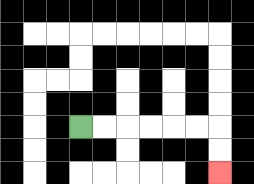{'start': '[3, 5]', 'end': '[9, 7]', 'path_directions': 'R,R,R,R,R,R,D,D', 'path_coordinates': '[[3, 5], [4, 5], [5, 5], [6, 5], [7, 5], [8, 5], [9, 5], [9, 6], [9, 7]]'}